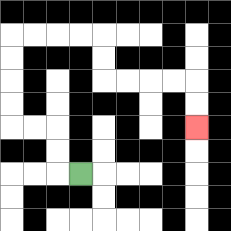{'start': '[3, 7]', 'end': '[8, 5]', 'path_directions': 'L,U,U,L,L,U,U,U,U,R,R,R,R,D,D,R,R,R,R,D,D', 'path_coordinates': '[[3, 7], [2, 7], [2, 6], [2, 5], [1, 5], [0, 5], [0, 4], [0, 3], [0, 2], [0, 1], [1, 1], [2, 1], [3, 1], [4, 1], [4, 2], [4, 3], [5, 3], [6, 3], [7, 3], [8, 3], [8, 4], [8, 5]]'}